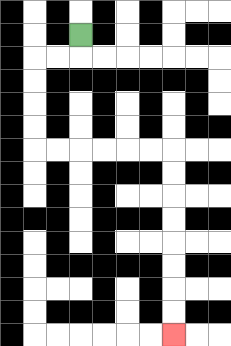{'start': '[3, 1]', 'end': '[7, 14]', 'path_directions': 'D,L,L,D,D,D,D,R,R,R,R,R,R,D,D,D,D,D,D,D,D', 'path_coordinates': '[[3, 1], [3, 2], [2, 2], [1, 2], [1, 3], [1, 4], [1, 5], [1, 6], [2, 6], [3, 6], [4, 6], [5, 6], [6, 6], [7, 6], [7, 7], [7, 8], [7, 9], [7, 10], [7, 11], [7, 12], [7, 13], [7, 14]]'}